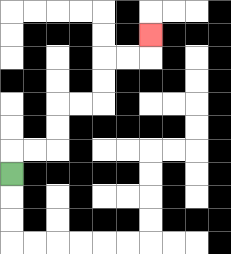{'start': '[0, 7]', 'end': '[6, 1]', 'path_directions': 'U,R,R,U,U,R,R,U,U,R,R,U', 'path_coordinates': '[[0, 7], [0, 6], [1, 6], [2, 6], [2, 5], [2, 4], [3, 4], [4, 4], [4, 3], [4, 2], [5, 2], [6, 2], [6, 1]]'}